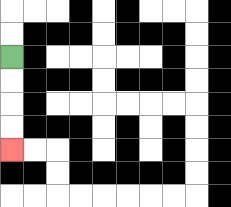{'start': '[0, 2]', 'end': '[0, 6]', 'path_directions': 'D,D,D,D', 'path_coordinates': '[[0, 2], [0, 3], [0, 4], [0, 5], [0, 6]]'}